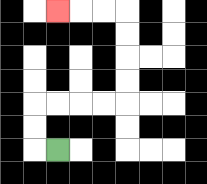{'start': '[2, 6]', 'end': '[2, 0]', 'path_directions': 'L,U,U,R,R,R,R,U,U,U,U,L,L,L', 'path_coordinates': '[[2, 6], [1, 6], [1, 5], [1, 4], [2, 4], [3, 4], [4, 4], [5, 4], [5, 3], [5, 2], [5, 1], [5, 0], [4, 0], [3, 0], [2, 0]]'}